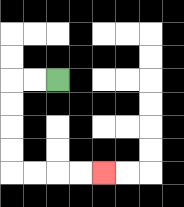{'start': '[2, 3]', 'end': '[4, 7]', 'path_directions': 'L,L,D,D,D,D,R,R,R,R', 'path_coordinates': '[[2, 3], [1, 3], [0, 3], [0, 4], [0, 5], [0, 6], [0, 7], [1, 7], [2, 7], [3, 7], [4, 7]]'}